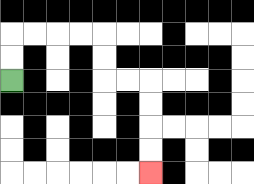{'start': '[0, 3]', 'end': '[6, 7]', 'path_directions': 'U,U,R,R,R,R,D,D,R,R,D,D,D,D', 'path_coordinates': '[[0, 3], [0, 2], [0, 1], [1, 1], [2, 1], [3, 1], [4, 1], [4, 2], [4, 3], [5, 3], [6, 3], [6, 4], [6, 5], [6, 6], [6, 7]]'}